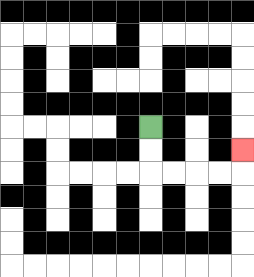{'start': '[6, 5]', 'end': '[10, 6]', 'path_directions': 'D,D,R,R,R,R,U', 'path_coordinates': '[[6, 5], [6, 6], [6, 7], [7, 7], [8, 7], [9, 7], [10, 7], [10, 6]]'}